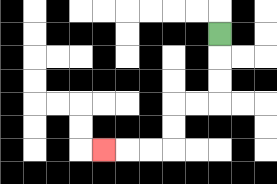{'start': '[9, 1]', 'end': '[4, 6]', 'path_directions': 'D,D,D,L,L,D,D,L,L,L', 'path_coordinates': '[[9, 1], [9, 2], [9, 3], [9, 4], [8, 4], [7, 4], [7, 5], [7, 6], [6, 6], [5, 6], [4, 6]]'}